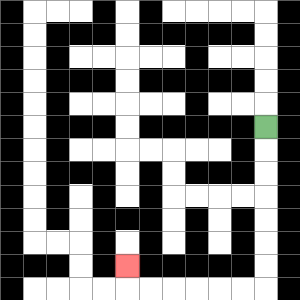{'start': '[11, 5]', 'end': '[5, 11]', 'path_directions': 'D,D,D,D,D,D,D,L,L,L,L,L,L,U', 'path_coordinates': '[[11, 5], [11, 6], [11, 7], [11, 8], [11, 9], [11, 10], [11, 11], [11, 12], [10, 12], [9, 12], [8, 12], [7, 12], [6, 12], [5, 12], [5, 11]]'}